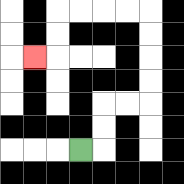{'start': '[3, 6]', 'end': '[1, 2]', 'path_directions': 'R,U,U,R,R,U,U,U,U,L,L,L,L,D,D,L', 'path_coordinates': '[[3, 6], [4, 6], [4, 5], [4, 4], [5, 4], [6, 4], [6, 3], [6, 2], [6, 1], [6, 0], [5, 0], [4, 0], [3, 0], [2, 0], [2, 1], [2, 2], [1, 2]]'}